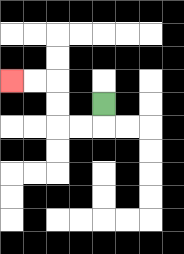{'start': '[4, 4]', 'end': '[0, 3]', 'path_directions': 'D,L,L,U,U,L,L', 'path_coordinates': '[[4, 4], [4, 5], [3, 5], [2, 5], [2, 4], [2, 3], [1, 3], [0, 3]]'}